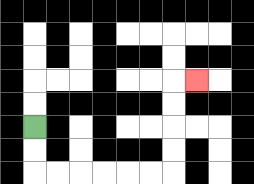{'start': '[1, 5]', 'end': '[8, 3]', 'path_directions': 'D,D,R,R,R,R,R,R,U,U,U,U,R', 'path_coordinates': '[[1, 5], [1, 6], [1, 7], [2, 7], [3, 7], [4, 7], [5, 7], [6, 7], [7, 7], [7, 6], [7, 5], [7, 4], [7, 3], [8, 3]]'}